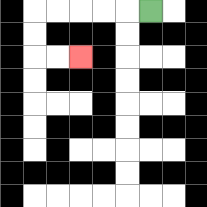{'start': '[6, 0]', 'end': '[3, 2]', 'path_directions': 'L,L,L,L,L,D,D,R,R', 'path_coordinates': '[[6, 0], [5, 0], [4, 0], [3, 0], [2, 0], [1, 0], [1, 1], [1, 2], [2, 2], [3, 2]]'}